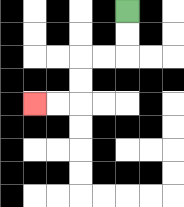{'start': '[5, 0]', 'end': '[1, 4]', 'path_directions': 'D,D,L,L,D,D,L,L', 'path_coordinates': '[[5, 0], [5, 1], [5, 2], [4, 2], [3, 2], [3, 3], [3, 4], [2, 4], [1, 4]]'}